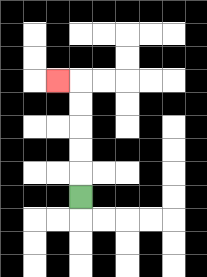{'start': '[3, 8]', 'end': '[2, 3]', 'path_directions': 'U,U,U,U,U,L', 'path_coordinates': '[[3, 8], [3, 7], [3, 6], [3, 5], [3, 4], [3, 3], [2, 3]]'}